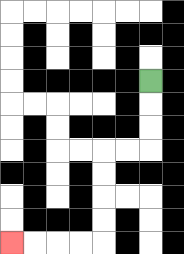{'start': '[6, 3]', 'end': '[0, 10]', 'path_directions': 'D,D,D,L,L,D,D,D,D,L,L,L,L', 'path_coordinates': '[[6, 3], [6, 4], [6, 5], [6, 6], [5, 6], [4, 6], [4, 7], [4, 8], [4, 9], [4, 10], [3, 10], [2, 10], [1, 10], [0, 10]]'}